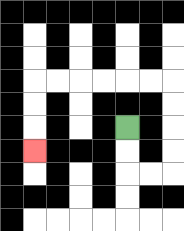{'start': '[5, 5]', 'end': '[1, 6]', 'path_directions': 'D,D,R,R,U,U,U,U,L,L,L,L,L,L,D,D,D', 'path_coordinates': '[[5, 5], [5, 6], [5, 7], [6, 7], [7, 7], [7, 6], [7, 5], [7, 4], [7, 3], [6, 3], [5, 3], [4, 3], [3, 3], [2, 3], [1, 3], [1, 4], [1, 5], [1, 6]]'}